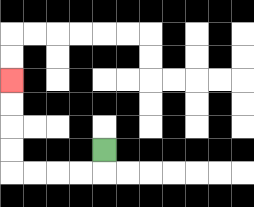{'start': '[4, 6]', 'end': '[0, 3]', 'path_directions': 'D,L,L,L,L,U,U,U,U', 'path_coordinates': '[[4, 6], [4, 7], [3, 7], [2, 7], [1, 7], [0, 7], [0, 6], [0, 5], [0, 4], [0, 3]]'}